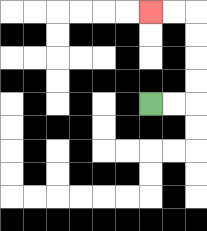{'start': '[6, 4]', 'end': '[6, 0]', 'path_directions': 'R,R,U,U,U,U,L,L', 'path_coordinates': '[[6, 4], [7, 4], [8, 4], [8, 3], [8, 2], [8, 1], [8, 0], [7, 0], [6, 0]]'}